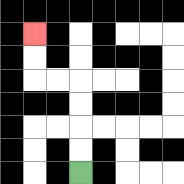{'start': '[3, 7]', 'end': '[1, 1]', 'path_directions': 'U,U,U,U,L,L,U,U', 'path_coordinates': '[[3, 7], [3, 6], [3, 5], [3, 4], [3, 3], [2, 3], [1, 3], [1, 2], [1, 1]]'}